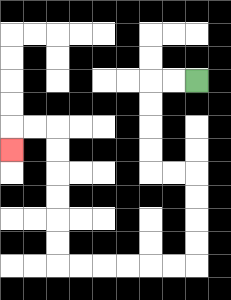{'start': '[8, 3]', 'end': '[0, 6]', 'path_directions': 'L,L,D,D,D,D,R,R,D,D,D,D,L,L,L,L,L,L,U,U,U,U,U,U,L,L,D', 'path_coordinates': '[[8, 3], [7, 3], [6, 3], [6, 4], [6, 5], [6, 6], [6, 7], [7, 7], [8, 7], [8, 8], [8, 9], [8, 10], [8, 11], [7, 11], [6, 11], [5, 11], [4, 11], [3, 11], [2, 11], [2, 10], [2, 9], [2, 8], [2, 7], [2, 6], [2, 5], [1, 5], [0, 5], [0, 6]]'}